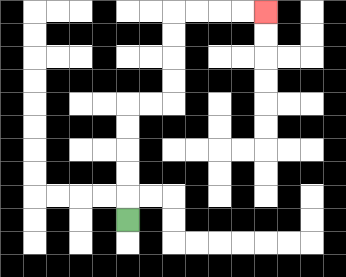{'start': '[5, 9]', 'end': '[11, 0]', 'path_directions': 'U,U,U,U,U,R,R,U,U,U,U,R,R,R,R', 'path_coordinates': '[[5, 9], [5, 8], [5, 7], [5, 6], [5, 5], [5, 4], [6, 4], [7, 4], [7, 3], [7, 2], [7, 1], [7, 0], [8, 0], [9, 0], [10, 0], [11, 0]]'}